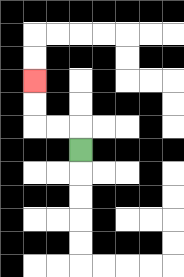{'start': '[3, 6]', 'end': '[1, 3]', 'path_directions': 'U,L,L,U,U', 'path_coordinates': '[[3, 6], [3, 5], [2, 5], [1, 5], [1, 4], [1, 3]]'}